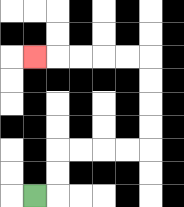{'start': '[1, 8]', 'end': '[1, 2]', 'path_directions': 'R,U,U,R,R,R,R,U,U,U,U,L,L,L,L,L', 'path_coordinates': '[[1, 8], [2, 8], [2, 7], [2, 6], [3, 6], [4, 6], [5, 6], [6, 6], [6, 5], [6, 4], [6, 3], [6, 2], [5, 2], [4, 2], [3, 2], [2, 2], [1, 2]]'}